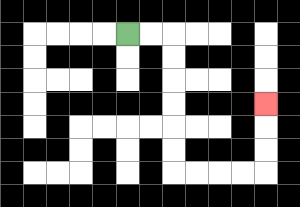{'start': '[5, 1]', 'end': '[11, 4]', 'path_directions': 'R,R,D,D,D,D,D,D,R,R,R,R,U,U,U', 'path_coordinates': '[[5, 1], [6, 1], [7, 1], [7, 2], [7, 3], [7, 4], [7, 5], [7, 6], [7, 7], [8, 7], [9, 7], [10, 7], [11, 7], [11, 6], [11, 5], [11, 4]]'}